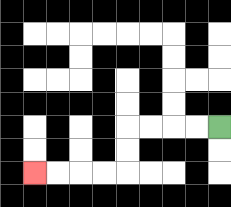{'start': '[9, 5]', 'end': '[1, 7]', 'path_directions': 'L,L,L,L,D,D,L,L,L,L', 'path_coordinates': '[[9, 5], [8, 5], [7, 5], [6, 5], [5, 5], [5, 6], [5, 7], [4, 7], [3, 7], [2, 7], [1, 7]]'}